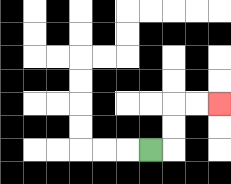{'start': '[6, 6]', 'end': '[9, 4]', 'path_directions': 'R,U,U,R,R', 'path_coordinates': '[[6, 6], [7, 6], [7, 5], [7, 4], [8, 4], [9, 4]]'}